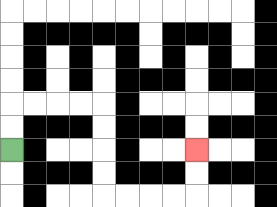{'start': '[0, 6]', 'end': '[8, 6]', 'path_directions': 'U,U,R,R,R,R,D,D,D,D,R,R,R,R,U,U', 'path_coordinates': '[[0, 6], [0, 5], [0, 4], [1, 4], [2, 4], [3, 4], [4, 4], [4, 5], [4, 6], [4, 7], [4, 8], [5, 8], [6, 8], [7, 8], [8, 8], [8, 7], [8, 6]]'}